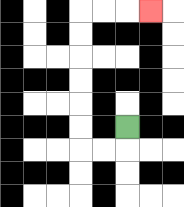{'start': '[5, 5]', 'end': '[6, 0]', 'path_directions': 'D,L,L,U,U,U,U,U,U,R,R,R', 'path_coordinates': '[[5, 5], [5, 6], [4, 6], [3, 6], [3, 5], [3, 4], [3, 3], [3, 2], [3, 1], [3, 0], [4, 0], [5, 0], [6, 0]]'}